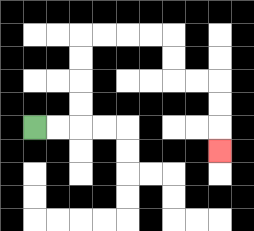{'start': '[1, 5]', 'end': '[9, 6]', 'path_directions': 'R,R,U,U,U,U,R,R,R,R,D,D,R,R,D,D,D', 'path_coordinates': '[[1, 5], [2, 5], [3, 5], [3, 4], [3, 3], [3, 2], [3, 1], [4, 1], [5, 1], [6, 1], [7, 1], [7, 2], [7, 3], [8, 3], [9, 3], [9, 4], [9, 5], [9, 6]]'}